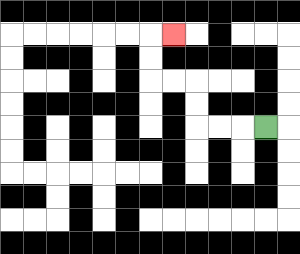{'start': '[11, 5]', 'end': '[7, 1]', 'path_directions': 'L,L,L,U,U,L,L,U,U,R', 'path_coordinates': '[[11, 5], [10, 5], [9, 5], [8, 5], [8, 4], [8, 3], [7, 3], [6, 3], [6, 2], [6, 1], [7, 1]]'}